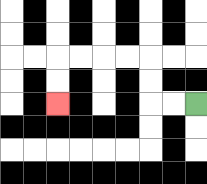{'start': '[8, 4]', 'end': '[2, 4]', 'path_directions': 'L,L,U,U,L,L,L,L,D,D', 'path_coordinates': '[[8, 4], [7, 4], [6, 4], [6, 3], [6, 2], [5, 2], [4, 2], [3, 2], [2, 2], [2, 3], [2, 4]]'}